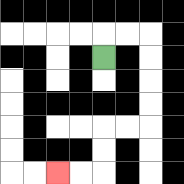{'start': '[4, 2]', 'end': '[2, 7]', 'path_directions': 'U,R,R,D,D,D,D,L,L,D,D,L,L', 'path_coordinates': '[[4, 2], [4, 1], [5, 1], [6, 1], [6, 2], [6, 3], [6, 4], [6, 5], [5, 5], [4, 5], [4, 6], [4, 7], [3, 7], [2, 7]]'}